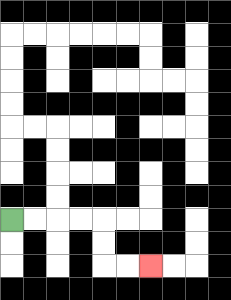{'start': '[0, 9]', 'end': '[6, 11]', 'path_directions': 'R,R,R,R,D,D,R,R', 'path_coordinates': '[[0, 9], [1, 9], [2, 9], [3, 9], [4, 9], [4, 10], [4, 11], [5, 11], [6, 11]]'}